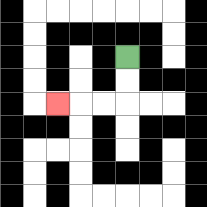{'start': '[5, 2]', 'end': '[2, 4]', 'path_directions': 'D,D,L,L,L', 'path_coordinates': '[[5, 2], [5, 3], [5, 4], [4, 4], [3, 4], [2, 4]]'}